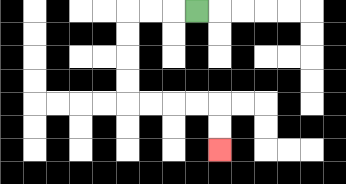{'start': '[8, 0]', 'end': '[9, 6]', 'path_directions': 'L,L,L,D,D,D,D,R,R,R,R,D,D', 'path_coordinates': '[[8, 0], [7, 0], [6, 0], [5, 0], [5, 1], [5, 2], [5, 3], [5, 4], [6, 4], [7, 4], [8, 4], [9, 4], [9, 5], [9, 6]]'}